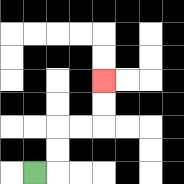{'start': '[1, 7]', 'end': '[4, 3]', 'path_directions': 'R,U,U,R,R,U,U', 'path_coordinates': '[[1, 7], [2, 7], [2, 6], [2, 5], [3, 5], [4, 5], [4, 4], [4, 3]]'}